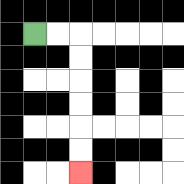{'start': '[1, 1]', 'end': '[3, 7]', 'path_directions': 'R,R,D,D,D,D,D,D', 'path_coordinates': '[[1, 1], [2, 1], [3, 1], [3, 2], [3, 3], [3, 4], [3, 5], [3, 6], [3, 7]]'}